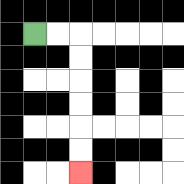{'start': '[1, 1]', 'end': '[3, 7]', 'path_directions': 'R,R,D,D,D,D,D,D', 'path_coordinates': '[[1, 1], [2, 1], [3, 1], [3, 2], [3, 3], [3, 4], [3, 5], [3, 6], [3, 7]]'}